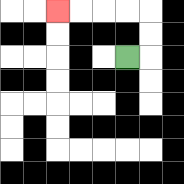{'start': '[5, 2]', 'end': '[2, 0]', 'path_directions': 'R,U,U,L,L,L,L', 'path_coordinates': '[[5, 2], [6, 2], [6, 1], [6, 0], [5, 0], [4, 0], [3, 0], [2, 0]]'}